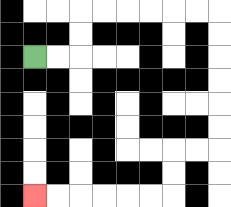{'start': '[1, 2]', 'end': '[1, 8]', 'path_directions': 'R,R,U,U,R,R,R,R,R,R,D,D,D,D,D,D,L,L,D,D,L,L,L,L,L,L', 'path_coordinates': '[[1, 2], [2, 2], [3, 2], [3, 1], [3, 0], [4, 0], [5, 0], [6, 0], [7, 0], [8, 0], [9, 0], [9, 1], [9, 2], [9, 3], [9, 4], [9, 5], [9, 6], [8, 6], [7, 6], [7, 7], [7, 8], [6, 8], [5, 8], [4, 8], [3, 8], [2, 8], [1, 8]]'}